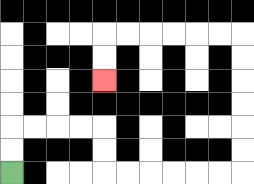{'start': '[0, 7]', 'end': '[4, 3]', 'path_directions': 'U,U,R,R,R,R,D,D,R,R,R,R,R,R,U,U,U,U,U,U,L,L,L,L,L,L,D,D', 'path_coordinates': '[[0, 7], [0, 6], [0, 5], [1, 5], [2, 5], [3, 5], [4, 5], [4, 6], [4, 7], [5, 7], [6, 7], [7, 7], [8, 7], [9, 7], [10, 7], [10, 6], [10, 5], [10, 4], [10, 3], [10, 2], [10, 1], [9, 1], [8, 1], [7, 1], [6, 1], [5, 1], [4, 1], [4, 2], [4, 3]]'}